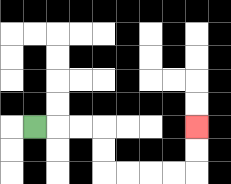{'start': '[1, 5]', 'end': '[8, 5]', 'path_directions': 'R,R,R,D,D,R,R,R,R,U,U', 'path_coordinates': '[[1, 5], [2, 5], [3, 5], [4, 5], [4, 6], [4, 7], [5, 7], [6, 7], [7, 7], [8, 7], [8, 6], [8, 5]]'}